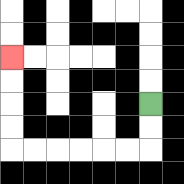{'start': '[6, 4]', 'end': '[0, 2]', 'path_directions': 'D,D,L,L,L,L,L,L,U,U,U,U', 'path_coordinates': '[[6, 4], [6, 5], [6, 6], [5, 6], [4, 6], [3, 6], [2, 6], [1, 6], [0, 6], [0, 5], [0, 4], [0, 3], [0, 2]]'}